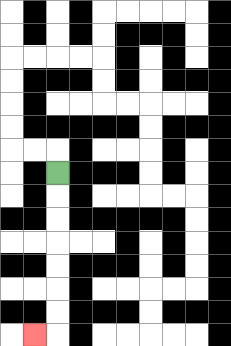{'start': '[2, 7]', 'end': '[1, 14]', 'path_directions': 'D,D,D,D,D,D,D,L', 'path_coordinates': '[[2, 7], [2, 8], [2, 9], [2, 10], [2, 11], [2, 12], [2, 13], [2, 14], [1, 14]]'}